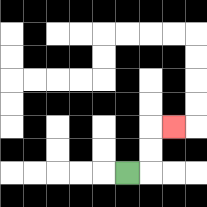{'start': '[5, 7]', 'end': '[7, 5]', 'path_directions': 'R,U,U,R', 'path_coordinates': '[[5, 7], [6, 7], [6, 6], [6, 5], [7, 5]]'}